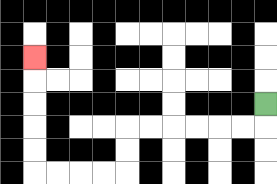{'start': '[11, 4]', 'end': '[1, 2]', 'path_directions': 'D,L,L,L,L,L,L,D,D,L,L,L,L,U,U,U,U,U', 'path_coordinates': '[[11, 4], [11, 5], [10, 5], [9, 5], [8, 5], [7, 5], [6, 5], [5, 5], [5, 6], [5, 7], [4, 7], [3, 7], [2, 7], [1, 7], [1, 6], [1, 5], [1, 4], [1, 3], [1, 2]]'}